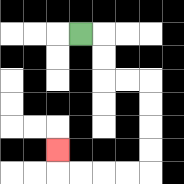{'start': '[3, 1]', 'end': '[2, 6]', 'path_directions': 'R,D,D,R,R,D,D,D,D,L,L,L,L,U', 'path_coordinates': '[[3, 1], [4, 1], [4, 2], [4, 3], [5, 3], [6, 3], [6, 4], [6, 5], [6, 6], [6, 7], [5, 7], [4, 7], [3, 7], [2, 7], [2, 6]]'}